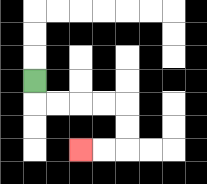{'start': '[1, 3]', 'end': '[3, 6]', 'path_directions': 'D,R,R,R,R,D,D,L,L', 'path_coordinates': '[[1, 3], [1, 4], [2, 4], [3, 4], [4, 4], [5, 4], [5, 5], [5, 6], [4, 6], [3, 6]]'}